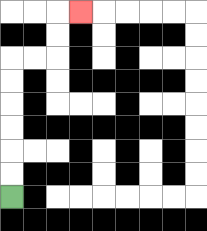{'start': '[0, 8]', 'end': '[3, 0]', 'path_directions': 'U,U,U,U,U,U,R,R,U,U,R', 'path_coordinates': '[[0, 8], [0, 7], [0, 6], [0, 5], [0, 4], [0, 3], [0, 2], [1, 2], [2, 2], [2, 1], [2, 0], [3, 0]]'}